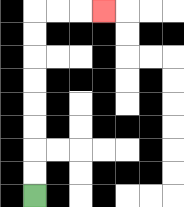{'start': '[1, 8]', 'end': '[4, 0]', 'path_directions': 'U,U,U,U,U,U,U,U,R,R,R', 'path_coordinates': '[[1, 8], [1, 7], [1, 6], [1, 5], [1, 4], [1, 3], [1, 2], [1, 1], [1, 0], [2, 0], [3, 0], [4, 0]]'}